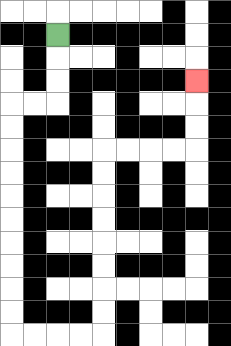{'start': '[2, 1]', 'end': '[8, 3]', 'path_directions': 'D,D,D,L,L,D,D,D,D,D,D,D,D,D,D,R,R,R,R,U,U,U,U,U,U,U,U,R,R,R,R,U,U,U', 'path_coordinates': '[[2, 1], [2, 2], [2, 3], [2, 4], [1, 4], [0, 4], [0, 5], [0, 6], [0, 7], [0, 8], [0, 9], [0, 10], [0, 11], [0, 12], [0, 13], [0, 14], [1, 14], [2, 14], [3, 14], [4, 14], [4, 13], [4, 12], [4, 11], [4, 10], [4, 9], [4, 8], [4, 7], [4, 6], [5, 6], [6, 6], [7, 6], [8, 6], [8, 5], [8, 4], [8, 3]]'}